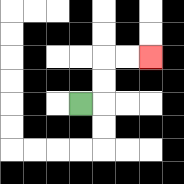{'start': '[3, 4]', 'end': '[6, 2]', 'path_directions': 'R,U,U,R,R', 'path_coordinates': '[[3, 4], [4, 4], [4, 3], [4, 2], [5, 2], [6, 2]]'}